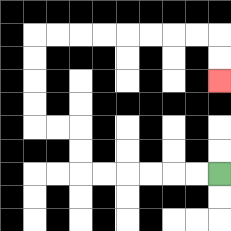{'start': '[9, 7]', 'end': '[9, 3]', 'path_directions': 'L,L,L,L,L,L,U,U,L,L,U,U,U,U,R,R,R,R,R,R,R,R,D,D', 'path_coordinates': '[[9, 7], [8, 7], [7, 7], [6, 7], [5, 7], [4, 7], [3, 7], [3, 6], [3, 5], [2, 5], [1, 5], [1, 4], [1, 3], [1, 2], [1, 1], [2, 1], [3, 1], [4, 1], [5, 1], [6, 1], [7, 1], [8, 1], [9, 1], [9, 2], [9, 3]]'}